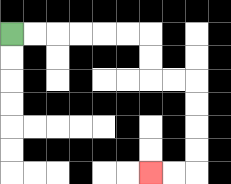{'start': '[0, 1]', 'end': '[6, 7]', 'path_directions': 'R,R,R,R,R,R,D,D,R,R,D,D,D,D,L,L', 'path_coordinates': '[[0, 1], [1, 1], [2, 1], [3, 1], [4, 1], [5, 1], [6, 1], [6, 2], [6, 3], [7, 3], [8, 3], [8, 4], [8, 5], [8, 6], [8, 7], [7, 7], [6, 7]]'}